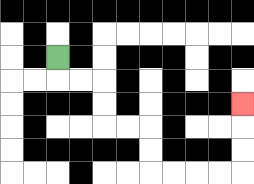{'start': '[2, 2]', 'end': '[10, 4]', 'path_directions': 'D,R,R,D,D,R,R,D,D,R,R,R,R,U,U,U', 'path_coordinates': '[[2, 2], [2, 3], [3, 3], [4, 3], [4, 4], [4, 5], [5, 5], [6, 5], [6, 6], [6, 7], [7, 7], [8, 7], [9, 7], [10, 7], [10, 6], [10, 5], [10, 4]]'}